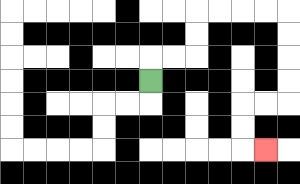{'start': '[6, 3]', 'end': '[11, 6]', 'path_directions': 'U,R,R,U,U,R,R,R,R,D,D,D,D,L,L,D,D,R', 'path_coordinates': '[[6, 3], [6, 2], [7, 2], [8, 2], [8, 1], [8, 0], [9, 0], [10, 0], [11, 0], [12, 0], [12, 1], [12, 2], [12, 3], [12, 4], [11, 4], [10, 4], [10, 5], [10, 6], [11, 6]]'}